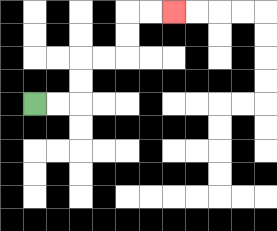{'start': '[1, 4]', 'end': '[7, 0]', 'path_directions': 'R,R,U,U,R,R,U,U,R,R', 'path_coordinates': '[[1, 4], [2, 4], [3, 4], [3, 3], [3, 2], [4, 2], [5, 2], [5, 1], [5, 0], [6, 0], [7, 0]]'}